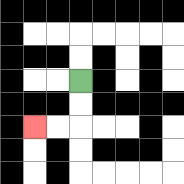{'start': '[3, 3]', 'end': '[1, 5]', 'path_directions': 'D,D,L,L', 'path_coordinates': '[[3, 3], [3, 4], [3, 5], [2, 5], [1, 5]]'}